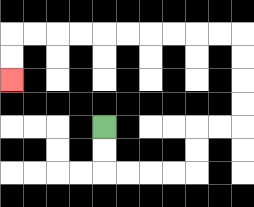{'start': '[4, 5]', 'end': '[0, 3]', 'path_directions': 'D,D,R,R,R,R,U,U,R,R,U,U,U,U,L,L,L,L,L,L,L,L,L,L,D,D', 'path_coordinates': '[[4, 5], [4, 6], [4, 7], [5, 7], [6, 7], [7, 7], [8, 7], [8, 6], [8, 5], [9, 5], [10, 5], [10, 4], [10, 3], [10, 2], [10, 1], [9, 1], [8, 1], [7, 1], [6, 1], [5, 1], [4, 1], [3, 1], [2, 1], [1, 1], [0, 1], [0, 2], [0, 3]]'}